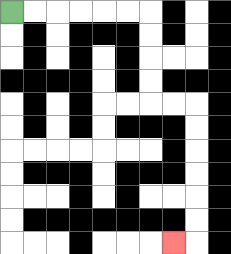{'start': '[0, 0]', 'end': '[7, 10]', 'path_directions': 'R,R,R,R,R,R,D,D,D,D,R,R,D,D,D,D,D,D,L', 'path_coordinates': '[[0, 0], [1, 0], [2, 0], [3, 0], [4, 0], [5, 0], [6, 0], [6, 1], [6, 2], [6, 3], [6, 4], [7, 4], [8, 4], [8, 5], [8, 6], [8, 7], [8, 8], [8, 9], [8, 10], [7, 10]]'}